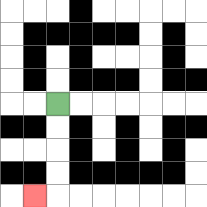{'start': '[2, 4]', 'end': '[1, 8]', 'path_directions': 'D,D,D,D,L', 'path_coordinates': '[[2, 4], [2, 5], [2, 6], [2, 7], [2, 8], [1, 8]]'}